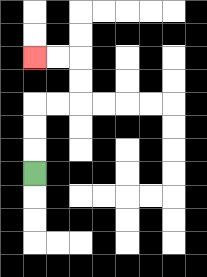{'start': '[1, 7]', 'end': '[1, 2]', 'path_directions': 'U,U,U,R,R,U,U,L,L', 'path_coordinates': '[[1, 7], [1, 6], [1, 5], [1, 4], [2, 4], [3, 4], [3, 3], [3, 2], [2, 2], [1, 2]]'}